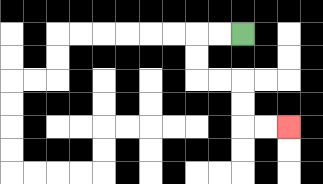{'start': '[10, 1]', 'end': '[12, 5]', 'path_directions': 'L,L,D,D,R,R,D,D,R,R', 'path_coordinates': '[[10, 1], [9, 1], [8, 1], [8, 2], [8, 3], [9, 3], [10, 3], [10, 4], [10, 5], [11, 5], [12, 5]]'}